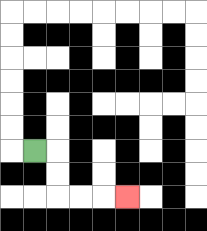{'start': '[1, 6]', 'end': '[5, 8]', 'path_directions': 'R,D,D,R,R,R', 'path_coordinates': '[[1, 6], [2, 6], [2, 7], [2, 8], [3, 8], [4, 8], [5, 8]]'}